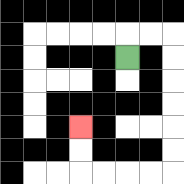{'start': '[5, 2]', 'end': '[3, 5]', 'path_directions': 'U,R,R,D,D,D,D,D,D,L,L,L,L,U,U', 'path_coordinates': '[[5, 2], [5, 1], [6, 1], [7, 1], [7, 2], [7, 3], [7, 4], [7, 5], [7, 6], [7, 7], [6, 7], [5, 7], [4, 7], [3, 7], [3, 6], [3, 5]]'}